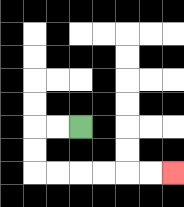{'start': '[3, 5]', 'end': '[7, 7]', 'path_directions': 'L,L,D,D,R,R,R,R,R,R', 'path_coordinates': '[[3, 5], [2, 5], [1, 5], [1, 6], [1, 7], [2, 7], [3, 7], [4, 7], [5, 7], [6, 7], [7, 7]]'}